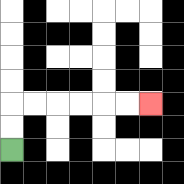{'start': '[0, 6]', 'end': '[6, 4]', 'path_directions': 'U,U,R,R,R,R,R,R', 'path_coordinates': '[[0, 6], [0, 5], [0, 4], [1, 4], [2, 4], [3, 4], [4, 4], [5, 4], [6, 4]]'}